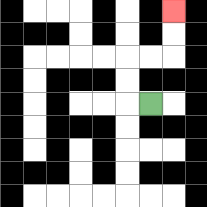{'start': '[6, 4]', 'end': '[7, 0]', 'path_directions': 'L,U,U,R,R,U,U', 'path_coordinates': '[[6, 4], [5, 4], [5, 3], [5, 2], [6, 2], [7, 2], [7, 1], [7, 0]]'}